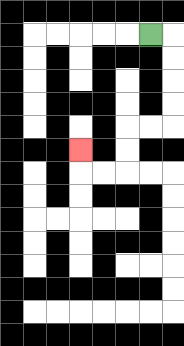{'start': '[6, 1]', 'end': '[3, 6]', 'path_directions': 'R,D,D,D,D,L,L,D,D,L,L,U', 'path_coordinates': '[[6, 1], [7, 1], [7, 2], [7, 3], [7, 4], [7, 5], [6, 5], [5, 5], [5, 6], [5, 7], [4, 7], [3, 7], [3, 6]]'}